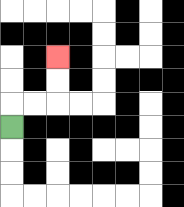{'start': '[0, 5]', 'end': '[2, 2]', 'path_directions': 'U,R,R,U,U', 'path_coordinates': '[[0, 5], [0, 4], [1, 4], [2, 4], [2, 3], [2, 2]]'}